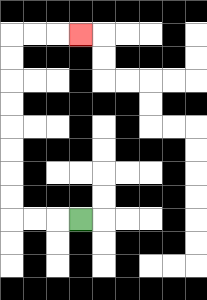{'start': '[3, 9]', 'end': '[3, 1]', 'path_directions': 'L,L,L,U,U,U,U,U,U,U,U,R,R,R', 'path_coordinates': '[[3, 9], [2, 9], [1, 9], [0, 9], [0, 8], [0, 7], [0, 6], [0, 5], [0, 4], [0, 3], [0, 2], [0, 1], [1, 1], [2, 1], [3, 1]]'}